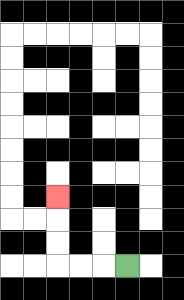{'start': '[5, 11]', 'end': '[2, 8]', 'path_directions': 'L,L,L,U,U,U', 'path_coordinates': '[[5, 11], [4, 11], [3, 11], [2, 11], [2, 10], [2, 9], [2, 8]]'}